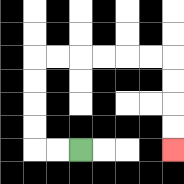{'start': '[3, 6]', 'end': '[7, 6]', 'path_directions': 'L,L,U,U,U,U,R,R,R,R,R,R,D,D,D,D', 'path_coordinates': '[[3, 6], [2, 6], [1, 6], [1, 5], [1, 4], [1, 3], [1, 2], [2, 2], [3, 2], [4, 2], [5, 2], [6, 2], [7, 2], [7, 3], [7, 4], [7, 5], [7, 6]]'}